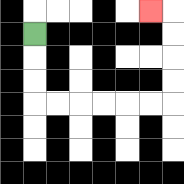{'start': '[1, 1]', 'end': '[6, 0]', 'path_directions': 'D,D,D,R,R,R,R,R,R,U,U,U,U,L', 'path_coordinates': '[[1, 1], [1, 2], [1, 3], [1, 4], [2, 4], [3, 4], [4, 4], [5, 4], [6, 4], [7, 4], [7, 3], [7, 2], [7, 1], [7, 0], [6, 0]]'}